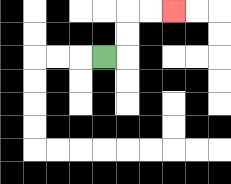{'start': '[4, 2]', 'end': '[7, 0]', 'path_directions': 'R,U,U,R,R', 'path_coordinates': '[[4, 2], [5, 2], [5, 1], [5, 0], [6, 0], [7, 0]]'}